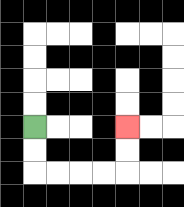{'start': '[1, 5]', 'end': '[5, 5]', 'path_directions': 'D,D,R,R,R,R,U,U', 'path_coordinates': '[[1, 5], [1, 6], [1, 7], [2, 7], [3, 7], [4, 7], [5, 7], [5, 6], [5, 5]]'}